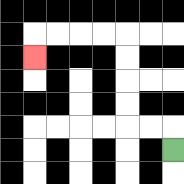{'start': '[7, 6]', 'end': '[1, 2]', 'path_directions': 'U,L,L,U,U,U,U,L,L,L,L,D', 'path_coordinates': '[[7, 6], [7, 5], [6, 5], [5, 5], [5, 4], [5, 3], [5, 2], [5, 1], [4, 1], [3, 1], [2, 1], [1, 1], [1, 2]]'}